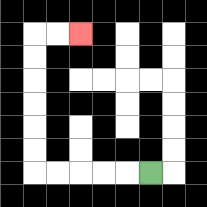{'start': '[6, 7]', 'end': '[3, 1]', 'path_directions': 'L,L,L,L,L,U,U,U,U,U,U,R,R', 'path_coordinates': '[[6, 7], [5, 7], [4, 7], [3, 7], [2, 7], [1, 7], [1, 6], [1, 5], [1, 4], [1, 3], [1, 2], [1, 1], [2, 1], [3, 1]]'}